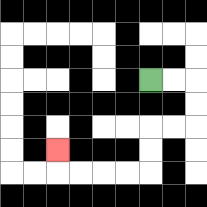{'start': '[6, 3]', 'end': '[2, 6]', 'path_directions': 'R,R,D,D,L,L,D,D,L,L,L,L,U', 'path_coordinates': '[[6, 3], [7, 3], [8, 3], [8, 4], [8, 5], [7, 5], [6, 5], [6, 6], [6, 7], [5, 7], [4, 7], [3, 7], [2, 7], [2, 6]]'}